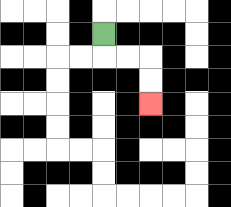{'start': '[4, 1]', 'end': '[6, 4]', 'path_directions': 'D,R,R,D,D', 'path_coordinates': '[[4, 1], [4, 2], [5, 2], [6, 2], [6, 3], [6, 4]]'}